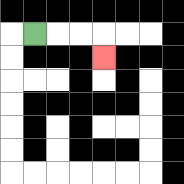{'start': '[1, 1]', 'end': '[4, 2]', 'path_directions': 'R,R,R,D', 'path_coordinates': '[[1, 1], [2, 1], [3, 1], [4, 1], [4, 2]]'}